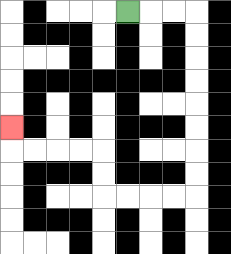{'start': '[5, 0]', 'end': '[0, 5]', 'path_directions': 'R,R,R,D,D,D,D,D,D,D,D,L,L,L,L,U,U,L,L,L,L,U', 'path_coordinates': '[[5, 0], [6, 0], [7, 0], [8, 0], [8, 1], [8, 2], [8, 3], [8, 4], [8, 5], [8, 6], [8, 7], [8, 8], [7, 8], [6, 8], [5, 8], [4, 8], [4, 7], [4, 6], [3, 6], [2, 6], [1, 6], [0, 6], [0, 5]]'}